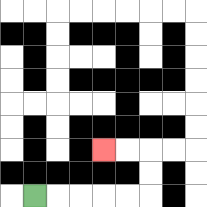{'start': '[1, 8]', 'end': '[4, 6]', 'path_directions': 'R,R,R,R,R,U,U,L,L', 'path_coordinates': '[[1, 8], [2, 8], [3, 8], [4, 8], [5, 8], [6, 8], [6, 7], [6, 6], [5, 6], [4, 6]]'}